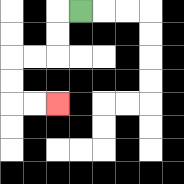{'start': '[3, 0]', 'end': '[2, 4]', 'path_directions': 'L,D,D,L,L,D,D,R,R', 'path_coordinates': '[[3, 0], [2, 0], [2, 1], [2, 2], [1, 2], [0, 2], [0, 3], [0, 4], [1, 4], [2, 4]]'}